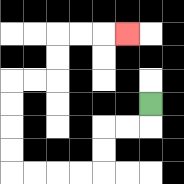{'start': '[6, 4]', 'end': '[5, 1]', 'path_directions': 'D,L,L,D,D,L,L,L,L,U,U,U,U,R,R,U,U,R,R,R', 'path_coordinates': '[[6, 4], [6, 5], [5, 5], [4, 5], [4, 6], [4, 7], [3, 7], [2, 7], [1, 7], [0, 7], [0, 6], [0, 5], [0, 4], [0, 3], [1, 3], [2, 3], [2, 2], [2, 1], [3, 1], [4, 1], [5, 1]]'}